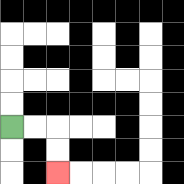{'start': '[0, 5]', 'end': '[2, 7]', 'path_directions': 'R,R,D,D', 'path_coordinates': '[[0, 5], [1, 5], [2, 5], [2, 6], [2, 7]]'}